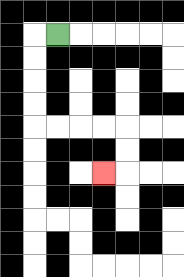{'start': '[2, 1]', 'end': '[4, 7]', 'path_directions': 'L,D,D,D,D,R,R,R,R,D,D,L', 'path_coordinates': '[[2, 1], [1, 1], [1, 2], [1, 3], [1, 4], [1, 5], [2, 5], [3, 5], [4, 5], [5, 5], [5, 6], [5, 7], [4, 7]]'}